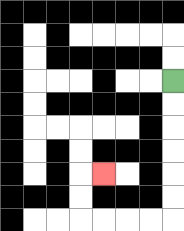{'start': '[7, 3]', 'end': '[4, 7]', 'path_directions': 'D,D,D,D,D,D,L,L,L,L,U,U,R', 'path_coordinates': '[[7, 3], [7, 4], [7, 5], [7, 6], [7, 7], [7, 8], [7, 9], [6, 9], [5, 9], [4, 9], [3, 9], [3, 8], [3, 7], [4, 7]]'}